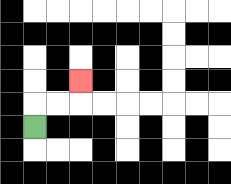{'start': '[1, 5]', 'end': '[3, 3]', 'path_directions': 'U,R,R,U', 'path_coordinates': '[[1, 5], [1, 4], [2, 4], [3, 4], [3, 3]]'}